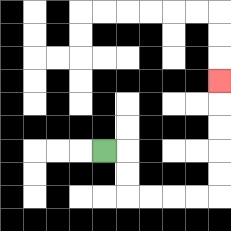{'start': '[4, 6]', 'end': '[9, 3]', 'path_directions': 'R,D,D,R,R,R,R,U,U,U,U,U', 'path_coordinates': '[[4, 6], [5, 6], [5, 7], [5, 8], [6, 8], [7, 8], [8, 8], [9, 8], [9, 7], [9, 6], [9, 5], [9, 4], [9, 3]]'}